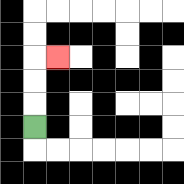{'start': '[1, 5]', 'end': '[2, 2]', 'path_directions': 'U,U,U,R', 'path_coordinates': '[[1, 5], [1, 4], [1, 3], [1, 2], [2, 2]]'}